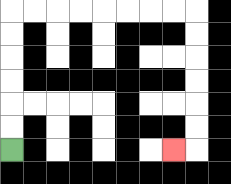{'start': '[0, 6]', 'end': '[7, 6]', 'path_directions': 'U,U,U,U,U,U,R,R,R,R,R,R,R,R,D,D,D,D,D,D,L', 'path_coordinates': '[[0, 6], [0, 5], [0, 4], [0, 3], [0, 2], [0, 1], [0, 0], [1, 0], [2, 0], [3, 0], [4, 0], [5, 0], [6, 0], [7, 0], [8, 0], [8, 1], [8, 2], [8, 3], [8, 4], [8, 5], [8, 6], [7, 6]]'}